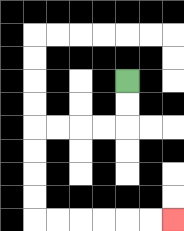{'start': '[5, 3]', 'end': '[7, 9]', 'path_directions': 'D,D,L,L,L,L,D,D,D,D,R,R,R,R,R,R', 'path_coordinates': '[[5, 3], [5, 4], [5, 5], [4, 5], [3, 5], [2, 5], [1, 5], [1, 6], [1, 7], [1, 8], [1, 9], [2, 9], [3, 9], [4, 9], [5, 9], [6, 9], [7, 9]]'}